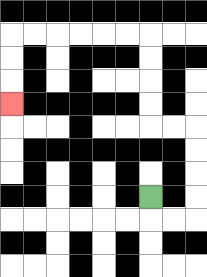{'start': '[6, 8]', 'end': '[0, 4]', 'path_directions': 'D,R,R,U,U,U,U,L,L,U,U,U,U,L,L,L,L,L,L,D,D,D', 'path_coordinates': '[[6, 8], [6, 9], [7, 9], [8, 9], [8, 8], [8, 7], [8, 6], [8, 5], [7, 5], [6, 5], [6, 4], [6, 3], [6, 2], [6, 1], [5, 1], [4, 1], [3, 1], [2, 1], [1, 1], [0, 1], [0, 2], [0, 3], [0, 4]]'}